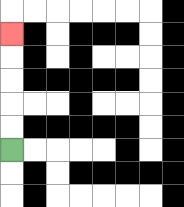{'start': '[0, 6]', 'end': '[0, 1]', 'path_directions': 'U,U,U,U,U', 'path_coordinates': '[[0, 6], [0, 5], [0, 4], [0, 3], [0, 2], [0, 1]]'}